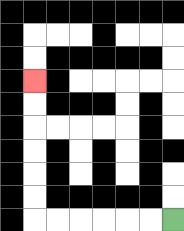{'start': '[7, 9]', 'end': '[1, 3]', 'path_directions': 'L,L,L,L,L,L,U,U,U,U,U,U', 'path_coordinates': '[[7, 9], [6, 9], [5, 9], [4, 9], [3, 9], [2, 9], [1, 9], [1, 8], [1, 7], [1, 6], [1, 5], [1, 4], [1, 3]]'}